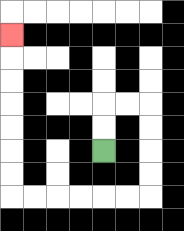{'start': '[4, 6]', 'end': '[0, 1]', 'path_directions': 'U,U,R,R,D,D,D,D,L,L,L,L,L,L,U,U,U,U,U,U,U', 'path_coordinates': '[[4, 6], [4, 5], [4, 4], [5, 4], [6, 4], [6, 5], [6, 6], [6, 7], [6, 8], [5, 8], [4, 8], [3, 8], [2, 8], [1, 8], [0, 8], [0, 7], [0, 6], [0, 5], [0, 4], [0, 3], [0, 2], [0, 1]]'}